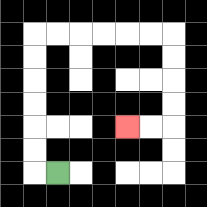{'start': '[2, 7]', 'end': '[5, 5]', 'path_directions': 'L,U,U,U,U,U,U,R,R,R,R,R,R,D,D,D,D,L,L', 'path_coordinates': '[[2, 7], [1, 7], [1, 6], [1, 5], [1, 4], [1, 3], [1, 2], [1, 1], [2, 1], [3, 1], [4, 1], [5, 1], [6, 1], [7, 1], [7, 2], [7, 3], [7, 4], [7, 5], [6, 5], [5, 5]]'}